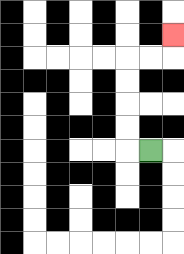{'start': '[6, 6]', 'end': '[7, 1]', 'path_directions': 'L,U,U,U,U,R,R,U', 'path_coordinates': '[[6, 6], [5, 6], [5, 5], [5, 4], [5, 3], [5, 2], [6, 2], [7, 2], [7, 1]]'}